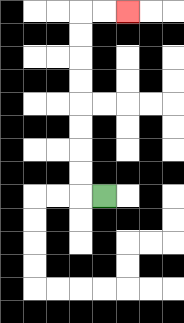{'start': '[4, 8]', 'end': '[5, 0]', 'path_directions': 'L,U,U,U,U,U,U,U,U,R,R', 'path_coordinates': '[[4, 8], [3, 8], [3, 7], [3, 6], [3, 5], [3, 4], [3, 3], [3, 2], [3, 1], [3, 0], [4, 0], [5, 0]]'}